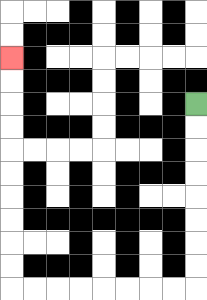{'start': '[8, 4]', 'end': '[0, 2]', 'path_directions': 'D,D,D,D,D,D,D,D,L,L,L,L,L,L,L,L,U,U,U,U,U,U,U,U,U,U', 'path_coordinates': '[[8, 4], [8, 5], [8, 6], [8, 7], [8, 8], [8, 9], [8, 10], [8, 11], [8, 12], [7, 12], [6, 12], [5, 12], [4, 12], [3, 12], [2, 12], [1, 12], [0, 12], [0, 11], [0, 10], [0, 9], [0, 8], [0, 7], [0, 6], [0, 5], [0, 4], [0, 3], [0, 2]]'}